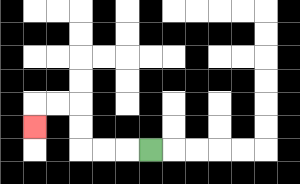{'start': '[6, 6]', 'end': '[1, 5]', 'path_directions': 'L,L,L,U,U,L,L,D', 'path_coordinates': '[[6, 6], [5, 6], [4, 6], [3, 6], [3, 5], [3, 4], [2, 4], [1, 4], [1, 5]]'}